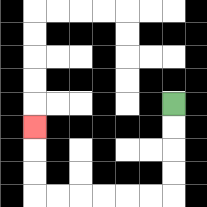{'start': '[7, 4]', 'end': '[1, 5]', 'path_directions': 'D,D,D,D,L,L,L,L,L,L,U,U,U', 'path_coordinates': '[[7, 4], [7, 5], [7, 6], [7, 7], [7, 8], [6, 8], [5, 8], [4, 8], [3, 8], [2, 8], [1, 8], [1, 7], [1, 6], [1, 5]]'}